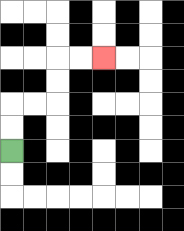{'start': '[0, 6]', 'end': '[4, 2]', 'path_directions': 'U,U,R,R,U,U,R,R', 'path_coordinates': '[[0, 6], [0, 5], [0, 4], [1, 4], [2, 4], [2, 3], [2, 2], [3, 2], [4, 2]]'}